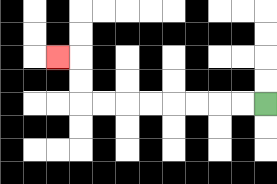{'start': '[11, 4]', 'end': '[2, 2]', 'path_directions': 'L,L,L,L,L,L,L,L,U,U,L', 'path_coordinates': '[[11, 4], [10, 4], [9, 4], [8, 4], [7, 4], [6, 4], [5, 4], [4, 4], [3, 4], [3, 3], [3, 2], [2, 2]]'}